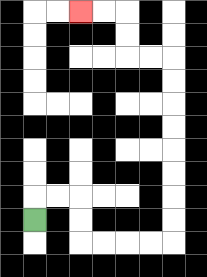{'start': '[1, 9]', 'end': '[3, 0]', 'path_directions': 'U,R,R,D,D,R,R,R,R,U,U,U,U,U,U,U,U,L,L,U,U,L,L', 'path_coordinates': '[[1, 9], [1, 8], [2, 8], [3, 8], [3, 9], [3, 10], [4, 10], [5, 10], [6, 10], [7, 10], [7, 9], [7, 8], [7, 7], [7, 6], [7, 5], [7, 4], [7, 3], [7, 2], [6, 2], [5, 2], [5, 1], [5, 0], [4, 0], [3, 0]]'}